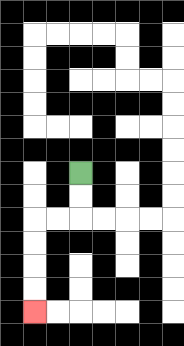{'start': '[3, 7]', 'end': '[1, 13]', 'path_directions': 'D,D,L,L,D,D,D,D', 'path_coordinates': '[[3, 7], [3, 8], [3, 9], [2, 9], [1, 9], [1, 10], [1, 11], [1, 12], [1, 13]]'}